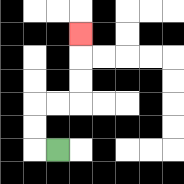{'start': '[2, 6]', 'end': '[3, 1]', 'path_directions': 'L,U,U,R,R,U,U,U', 'path_coordinates': '[[2, 6], [1, 6], [1, 5], [1, 4], [2, 4], [3, 4], [3, 3], [3, 2], [3, 1]]'}